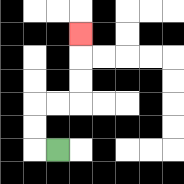{'start': '[2, 6]', 'end': '[3, 1]', 'path_directions': 'L,U,U,R,R,U,U,U', 'path_coordinates': '[[2, 6], [1, 6], [1, 5], [1, 4], [2, 4], [3, 4], [3, 3], [3, 2], [3, 1]]'}